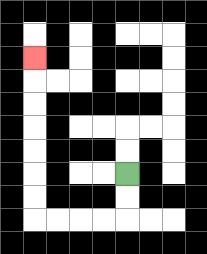{'start': '[5, 7]', 'end': '[1, 2]', 'path_directions': 'D,D,L,L,L,L,U,U,U,U,U,U,U', 'path_coordinates': '[[5, 7], [5, 8], [5, 9], [4, 9], [3, 9], [2, 9], [1, 9], [1, 8], [1, 7], [1, 6], [1, 5], [1, 4], [1, 3], [1, 2]]'}